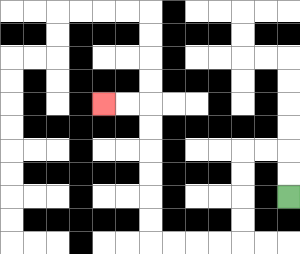{'start': '[12, 8]', 'end': '[4, 4]', 'path_directions': 'U,U,L,L,D,D,D,D,L,L,L,L,U,U,U,U,U,U,L,L', 'path_coordinates': '[[12, 8], [12, 7], [12, 6], [11, 6], [10, 6], [10, 7], [10, 8], [10, 9], [10, 10], [9, 10], [8, 10], [7, 10], [6, 10], [6, 9], [6, 8], [6, 7], [6, 6], [6, 5], [6, 4], [5, 4], [4, 4]]'}